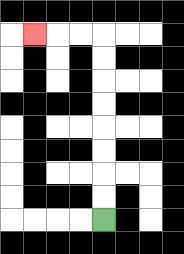{'start': '[4, 9]', 'end': '[1, 1]', 'path_directions': 'U,U,U,U,U,U,U,U,L,L,L', 'path_coordinates': '[[4, 9], [4, 8], [4, 7], [4, 6], [4, 5], [4, 4], [4, 3], [4, 2], [4, 1], [3, 1], [2, 1], [1, 1]]'}